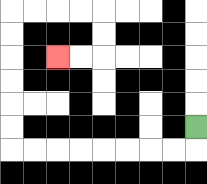{'start': '[8, 5]', 'end': '[2, 2]', 'path_directions': 'D,L,L,L,L,L,L,L,L,U,U,U,U,U,U,R,R,R,R,D,D,L,L', 'path_coordinates': '[[8, 5], [8, 6], [7, 6], [6, 6], [5, 6], [4, 6], [3, 6], [2, 6], [1, 6], [0, 6], [0, 5], [0, 4], [0, 3], [0, 2], [0, 1], [0, 0], [1, 0], [2, 0], [3, 0], [4, 0], [4, 1], [4, 2], [3, 2], [2, 2]]'}